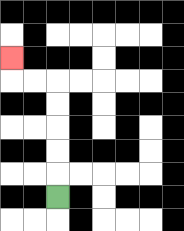{'start': '[2, 8]', 'end': '[0, 2]', 'path_directions': 'U,U,U,U,U,L,L,U', 'path_coordinates': '[[2, 8], [2, 7], [2, 6], [2, 5], [2, 4], [2, 3], [1, 3], [0, 3], [0, 2]]'}